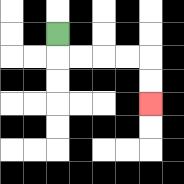{'start': '[2, 1]', 'end': '[6, 4]', 'path_directions': 'D,R,R,R,R,D,D', 'path_coordinates': '[[2, 1], [2, 2], [3, 2], [4, 2], [5, 2], [6, 2], [6, 3], [6, 4]]'}